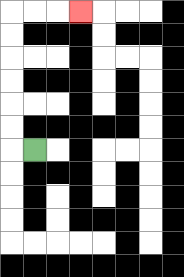{'start': '[1, 6]', 'end': '[3, 0]', 'path_directions': 'L,U,U,U,U,U,U,R,R,R', 'path_coordinates': '[[1, 6], [0, 6], [0, 5], [0, 4], [0, 3], [0, 2], [0, 1], [0, 0], [1, 0], [2, 0], [3, 0]]'}